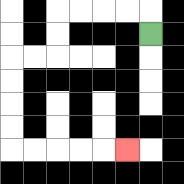{'start': '[6, 1]', 'end': '[5, 6]', 'path_directions': 'U,L,L,L,L,D,D,L,L,D,D,D,D,R,R,R,R,R', 'path_coordinates': '[[6, 1], [6, 0], [5, 0], [4, 0], [3, 0], [2, 0], [2, 1], [2, 2], [1, 2], [0, 2], [0, 3], [0, 4], [0, 5], [0, 6], [1, 6], [2, 6], [3, 6], [4, 6], [5, 6]]'}